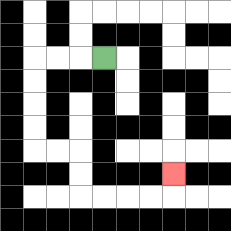{'start': '[4, 2]', 'end': '[7, 7]', 'path_directions': 'L,L,L,D,D,D,D,R,R,D,D,R,R,R,R,U', 'path_coordinates': '[[4, 2], [3, 2], [2, 2], [1, 2], [1, 3], [1, 4], [1, 5], [1, 6], [2, 6], [3, 6], [3, 7], [3, 8], [4, 8], [5, 8], [6, 8], [7, 8], [7, 7]]'}